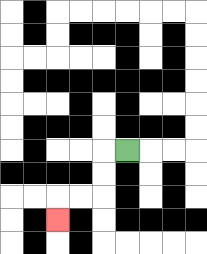{'start': '[5, 6]', 'end': '[2, 9]', 'path_directions': 'L,D,D,L,L,D', 'path_coordinates': '[[5, 6], [4, 6], [4, 7], [4, 8], [3, 8], [2, 8], [2, 9]]'}